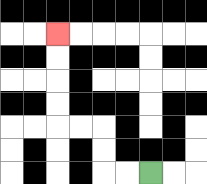{'start': '[6, 7]', 'end': '[2, 1]', 'path_directions': 'L,L,U,U,L,L,U,U,U,U', 'path_coordinates': '[[6, 7], [5, 7], [4, 7], [4, 6], [4, 5], [3, 5], [2, 5], [2, 4], [2, 3], [2, 2], [2, 1]]'}